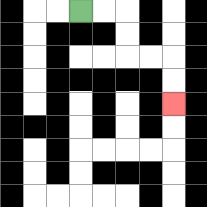{'start': '[3, 0]', 'end': '[7, 4]', 'path_directions': 'R,R,D,D,R,R,D,D', 'path_coordinates': '[[3, 0], [4, 0], [5, 0], [5, 1], [5, 2], [6, 2], [7, 2], [7, 3], [7, 4]]'}